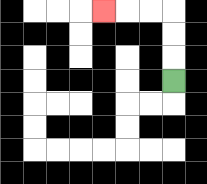{'start': '[7, 3]', 'end': '[4, 0]', 'path_directions': 'U,U,U,L,L,L', 'path_coordinates': '[[7, 3], [7, 2], [7, 1], [7, 0], [6, 0], [5, 0], [4, 0]]'}